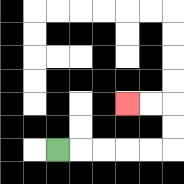{'start': '[2, 6]', 'end': '[5, 4]', 'path_directions': 'R,R,R,R,R,U,U,L,L', 'path_coordinates': '[[2, 6], [3, 6], [4, 6], [5, 6], [6, 6], [7, 6], [7, 5], [7, 4], [6, 4], [5, 4]]'}